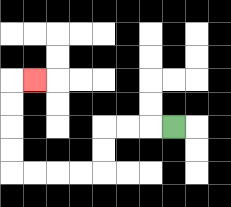{'start': '[7, 5]', 'end': '[1, 3]', 'path_directions': 'L,L,L,D,D,L,L,L,L,U,U,U,U,R', 'path_coordinates': '[[7, 5], [6, 5], [5, 5], [4, 5], [4, 6], [4, 7], [3, 7], [2, 7], [1, 7], [0, 7], [0, 6], [0, 5], [0, 4], [0, 3], [1, 3]]'}